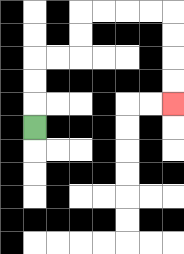{'start': '[1, 5]', 'end': '[7, 4]', 'path_directions': 'U,U,U,R,R,U,U,R,R,R,R,D,D,D,D', 'path_coordinates': '[[1, 5], [1, 4], [1, 3], [1, 2], [2, 2], [3, 2], [3, 1], [3, 0], [4, 0], [5, 0], [6, 0], [7, 0], [7, 1], [7, 2], [7, 3], [7, 4]]'}